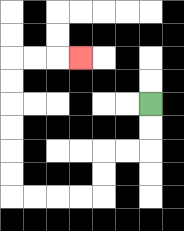{'start': '[6, 4]', 'end': '[3, 2]', 'path_directions': 'D,D,L,L,D,D,L,L,L,L,U,U,U,U,U,U,R,R,R', 'path_coordinates': '[[6, 4], [6, 5], [6, 6], [5, 6], [4, 6], [4, 7], [4, 8], [3, 8], [2, 8], [1, 8], [0, 8], [0, 7], [0, 6], [0, 5], [0, 4], [0, 3], [0, 2], [1, 2], [2, 2], [3, 2]]'}